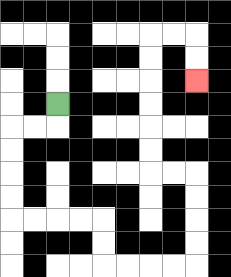{'start': '[2, 4]', 'end': '[8, 3]', 'path_directions': 'D,L,L,D,D,D,D,R,R,R,R,D,D,R,R,R,R,U,U,U,U,L,L,U,U,U,U,U,U,R,R,D,D', 'path_coordinates': '[[2, 4], [2, 5], [1, 5], [0, 5], [0, 6], [0, 7], [0, 8], [0, 9], [1, 9], [2, 9], [3, 9], [4, 9], [4, 10], [4, 11], [5, 11], [6, 11], [7, 11], [8, 11], [8, 10], [8, 9], [8, 8], [8, 7], [7, 7], [6, 7], [6, 6], [6, 5], [6, 4], [6, 3], [6, 2], [6, 1], [7, 1], [8, 1], [8, 2], [8, 3]]'}